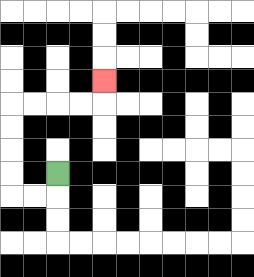{'start': '[2, 7]', 'end': '[4, 3]', 'path_directions': 'D,L,L,U,U,U,U,R,R,R,R,U', 'path_coordinates': '[[2, 7], [2, 8], [1, 8], [0, 8], [0, 7], [0, 6], [0, 5], [0, 4], [1, 4], [2, 4], [3, 4], [4, 4], [4, 3]]'}